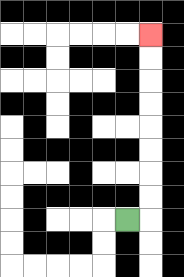{'start': '[5, 9]', 'end': '[6, 1]', 'path_directions': 'R,U,U,U,U,U,U,U,U', 'path_coordinates': '[[5, 9], [6, 9], [6, 8], [6, 7], [6, 6], [6, 5], [6, 4], [6, 3], [6, 2], [6, 1]]'}